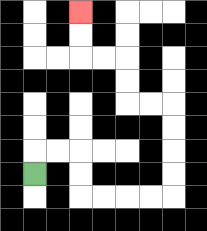{'start': '[1, 7]', 'end': '[3, 0]', 'path_directions': 'U,R,R,D,D,R,R,R,R,U,U,U,U,L,L,U,U,L,L,U,U', 'path_coordinates': '[[1, 7], [1, 6], [2, 6], [3, 6], [3, 7], [3, 8], [4, 8], [5, 8], [6, 8], [7, 8], [7, 7], [7, 6], [7, 5], [7, 4], [6, 4], [5, 4], [5, 3], [5, 2], [4, 2], [3, 2], [3, 1], [3, 0]]'}